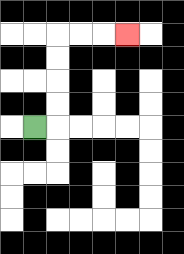{'start': '[1, 5]', 'end': '[5, 1]', 'path_directions': 'R,U,U,U,U,R,R,R', 'path_coordinates': '[[1, 5], [2, 5], [2, 4], [2, 3], [2, 2], [2, 1], [3, 1], [4, 1], [5, 1]]'}